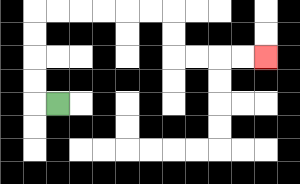{'start': '[2, 4]', 'end': '[11, 2]', 'path_directions': 'L,U,U,U,U,R,R,R,R,R,R,D,D,R,R,R,R', 'path_coordinates': '[[2, 4], [1, 4], [1, 3], [1, 2], [1, 1], [1, 0], [2, 0], [3, 0], [4, 0], [5, 0], [6, 0], [7, 0], [7, 1], [7, 2], [8, 2], [9, 2], [10, 2], [11, 2]]'}